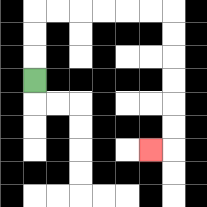{'start': '[1, 3]', 'end': '[6, 6]', 'path_directions': 'U,U,U,R,R,R,R,R,R,D,D,D,D,D,D,L', 'path_coordinates': '[[1, 3], [1, 2], [1, 1], [1, 0], [2, 0], [3, 0], [4, 0], [5, 0], [6, 0], [7, 0], [7, 1], [7, 2], [7, 3], [7, 4], [7, 5], [7, 6], [6, 6]]'}